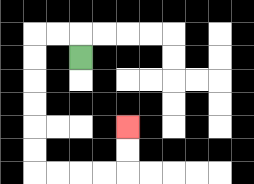{'start': '[3, 2]', 'end': '[5, 5]', 'path_directions': 'U,L,L,D,D,D,D,D,D,R,R,R,R,U,U', 'path_coordinates': '[[3, 2], [3, 1], [2, 1], [1, 1], [1, 2], [1, 3], [1, 4], [1, 5], [1, 6], [1, 7], [2, 7], [3, 7], [4, 7], [5, 7], [5, 6], [5, 5]]'}